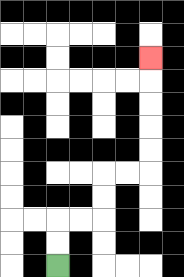{'start': '[2, 11]', 'end': '[6, 2]', 'path_directions': 'U,U,R,R,U,U,R,R,U,U,U,U,U', 'path_coordinates': '[[2, 11], [2, 10], [2, 9], [3, 9], [4, 9], [4, 8], [4, 7], [5, 7], [6, 7], [6, 6], [6, 5], [6, 4], [6, 3], [6, 2]]'}